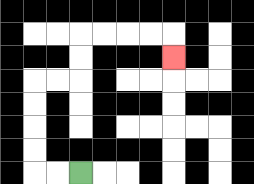{'start': '[3, 7]', 'end': '[7, 2]', 'path_directions': 'L,L,U,U,U,U,R,R,U,U,R,R,R,R,D', 'path_coordinates': '[[3, 7], [2, 7], [1, 7], [1, 6], [1, 5], [1, 4], [1, 3], [2, 3], [3, 3], [3, 2], [3, 1], [4, 1], [5, 1], [6, 1], [7, 1], [7, 2]]'}